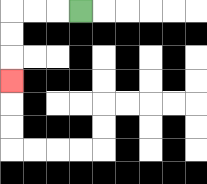{'start': '[3, 0]', 'end': '[0, 3]', 'path_directions': 'L,L,L,D,D,D', 'path_coordinates': '[[3, 0], [2, 0], [1, 0], [0, 0], [0, 1], [0, 2], [0, 3]]'}